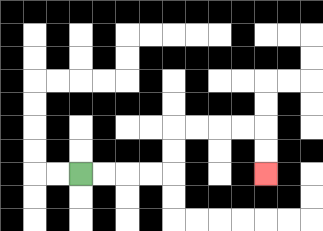{'start': '[3, 7]', 'end': '[11, 7]', 'path_directions': 'R,R,R,R,U,U,R,R,R,R,D,D', 'path_coordinates': '[[3, 7], [4, 7], [5, 7], [6, 7], [7, 7], [7, 6], [7, 5], [8, 5], [9, 5], [10, 5], [11, 5], [11, 6], [11, 7]]'}